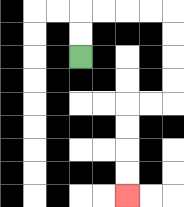{'start': '[3, 2]', 'end': '[5, 8]', 'path_directions': 'U,U,R,R,R,R,D,D,D,D,L,L,D,D,D,D', 'path_coordinates': '[[3, 2], [3, 1], [3, 0], [4, 0], [5, 0], [6, 0], [7, 0], [7, 1], [7, 2], [7, 3], [7, 4], [6, 4], [5, 4], [5, 5], [5, 6], [5, 7], [5, 8]]'}